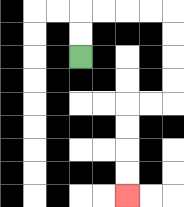{'start': '[3, 2]', 'end': '[5, 8]', 'path_directions': 'U,U,R,R,R,R,D,D,D,D,L,L,D,D,D,D', 'path_coordinates': '[[3, 2], [3, 1], [3, 0], [4, 0], [5, 0], [6, 0], [7, 0], [7, 1], [7, 2], [7, 3], [7, 4], [6, 4], [5, 4], [5, 5], [5, 6], [5, 7], [5, 8]]'}